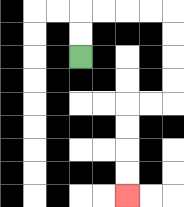{'start': '[3, 2]', 'end': '[5, 8]', 'path_directions': 'U,U,R,R,R,R,D,D,D,D,L,L,D,D,D,D', 'path_coordinates': '[[3, 2], [3, 1], [3, 0], [4, 0], [5, 0], [6, 0], [7, 0], [7, 1], [7, 2], [7, 3], [7, 4], [6, 4], [5, 4], [5, 5], [5, 6], [5, 7], [5, 8]]'}